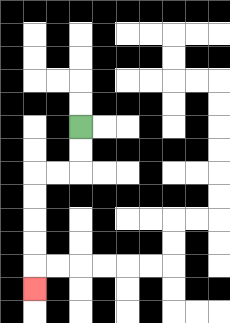{'start': '[3, 5]', 'end': '[1, 12]', 'path_directions': 'D,D,L,L,D,D,D,D,D', 'path_coordinates': '[[3, 5], [3, 6], [3, 7], [2, 7], [1, 7], [1, 8], [1, 9], [1, 10], [1, 11], [1, 12]]'}